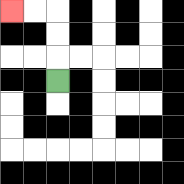{'start': '[2, 3]', 'end': '[0, 0]', 'path_directions': 'U,U,U,L,L', 'path_coordinates': '[[2, 3], [2, 2], [2, 1], [2, 0], [1, 0], [0, 0]]'}